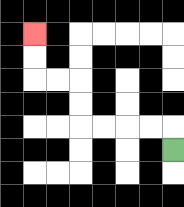{'start': '[7, 6]', 'end': '[1, 1]', 'path_directions': 'U,L,L,L,L,U,U,L,L,U,U', 'path_coordinates': '[[7, 6], [7, 5], [6, 5], [5, 5], [4, 5], [3, 5], [3, 4], [3, 3], [2, 3], [1, 3], [1, 2], [1, 1]]'}